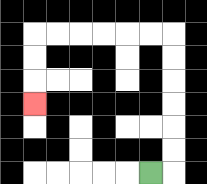{'start': '[6, 7]', 'end': '[1, 4]', 'path_directions': 'R,U,U,U,U,U,U,L,L,L,L,L,L,D,D,D', 'path_coordinates': '[[6, 7], [7, 7], [7, 6], [7, 5], [7, 4], [7, 3], [7, 2], [7, 1], [6, 1], [5, 1], [4, 1], [3, 1], [2, 1], [1, 1], [1, 2], [1, 3], [1, 4]]'}